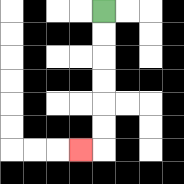{'start': '[4, 0]', 'end': '[3, 6]', 'path_directions': 'D,D,D,D,D,D,L', 'path_coordinates': '[[4, 0], [4, 1], [4, 2], [4, 3], [4, 4], [4, 5], [4, 6], [3, 6]]'}